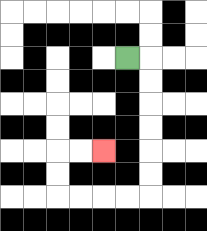{'start': '[5, 2]', 'end': '[4, 6]', 'path_directions': 'R,D,D,D,D,D,D,L,L,L,L,U,U,R,R', 'path_coordinates': '[[5, 2], [6, 2], [6, 3], [6, 4], [6, 5], [6, 6], [6, 7], [6, 8], [5, 8], [4, 8], [3, 8], [2, 8], [2, 7], [2, 6], [3, 6], [4, 6]]'}